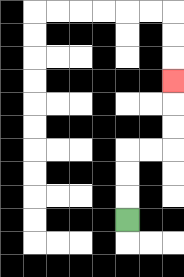{'start': '[5, 9]', 'end': '[7, 3]', 'path_directions': 'U,U,U,R,R,U,U,U', 'path_coordinates': '[[5, 9], [5, 8], [5, 7], [5, 6], [6, 6], [7, 6], [7, 5], [7, 4], [7, 3]]'}